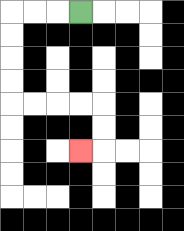{'start': '[3, 0]', 'end': '[3, 6]', 'path_directions': 'L,L,L,D,D,D,D,R,R,R,R,D,D,L', 'path_coordinates': '[[3, 0], [2, 0], [1, 0], [0, 0], [0, 1], [0, 2], [0, 3], [0, 4], [1, 4], [2, 4], [3, 4], [4, 4], [4, 5], [4, 6], [3, 6]]'}